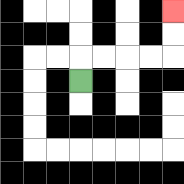{'start': '[3, 3]', 'end': '[7, 0]', 'path_directions': 'U,R,R,R,R,U,U', 'path_coordinates': '[[3, 3], [3, 2], [4, 2], [5, 2], [6, 2], [7, 2], [7, 1], [7, 0]]'}